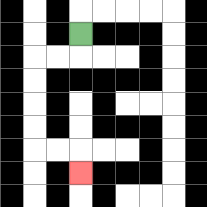{'start': '[3, 1]', 'end': '[3, 7]', 'path_directions': 'D,L,L,D,D,D,D,R,R,D', 'path_coordinates': '[[3, 1], [3, 2], [2, 2], [1, 2], [1, 3], [1, 4], [1, 5], [1, 6], [2, 6], [3, 6], [3, 7]]'}